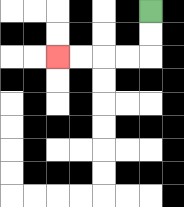{'start': '[6, 0]', 'end': '[2, 2]', 'path_directions': 'D,D,L,L,L,L', 'path_coordinates': '[[6, 0], [6, 1], [6, 2], [5, 2], [4, 2], [3, 2], [2, 2]]'}